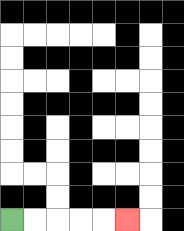{'start': '[0, 9]', 'end': '[5, 9]', 'path_directions': 'R,R,R,R,R', 'path_coordinates': '[[0, 9], [1, 9], [2, 9], [3, 9], [4, 9], [5, 9]]'}